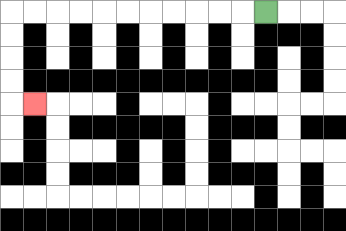{'start': '[11, 0]', 'end': '[1, 4]', 'path_directions': 'L,L,L,L,L,L,L,L,L,L,L,D,D,D,D,R', 'path_coordinates': '[[11, 0], [10, 0], [9, 0], [8, 0], [7, 0], [6, 0], [5, 0], [4, 0], [3, 0], [2, 0], [1, 0], [0, 0], [0, 1], [0, 2], [0, 3], [0, 4], [1, 4]]'}